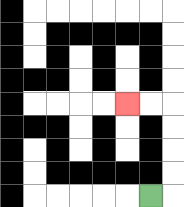{'start': '[6, 8]', 'end': '[5, 4]', 'path_directions': 'R,U,U,U,U,L,L', 'path_coordinates': '[[6, 8], [7, 8], [7, 7], [7, 6], [7, 5], [7, 4], [6, 4], [5, 4]]'}